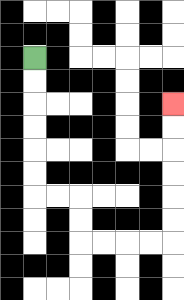{'start': '[1, 2]', 'end': '[7, 4]', 'path_directions': 'D,D,D,D,D,D,R,R,D,D,R,R,R,R,U,U,U,U,U,U', 'path_coordinates': '[[1, 2], [1, 3], [1, 4], [1, 5], [1, 6], [1, 7], [1, 8], [2, 8], [3, 8], [3, 9], [3, 10], [4, 10], [5, 10], [6, 10], [7, 10], [7, 9], [7, 8], [7, 7], [7, 6], [7, 5], [7, 4]]'}